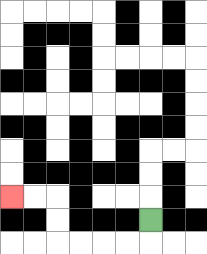{'start': '[6, 9]', 'end': '[0, 8]', 'path_directions': 'D,L,L,L,L,U,U,L,L', 'path_coordinates': '[[6, 9], [6, 10], [5, 10], [4, 10], [3, 10], [2, 10], [2, 9], [2, 8], [1, 8], [0, 8]]'}